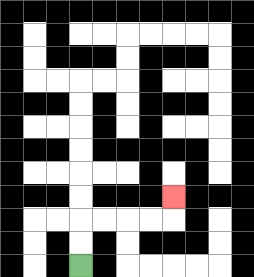{'start': '[3, 11]', 'end': '[7, 8]', 'path_directions': 'U,U,R,R,R,R,U', 'path_coordinates': '[[3, 11], [3, 10], [3, 9], [4, 9], [5, 9], [6, 9], [7, 9], [7, 8]]'}